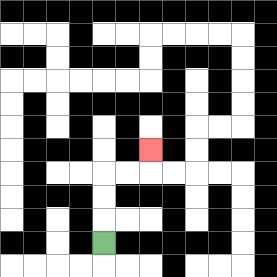{'start': '[4, 10]', 'end': '[6, 6]', 'path_directions': 'U,U,U,R,R,U', 'path_coordinates': '[[4, 10], [4, 9], [4, 8], [4, 7], [5, 7], [6, 7], [6, 6]]'}